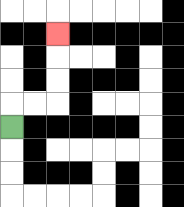{'start': '[0, 5]', 'end': '[2, 1]', 'path_directions': 'U,R,R,U,U,U', 'path_coordinates': '[[0, 5], [0, 4], [1, 4], [2, 4], [2, 3], [2, 2], [2, 1]]'}